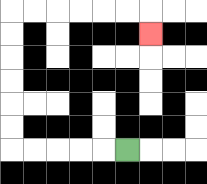{'start': '[5, 6]', 'end': '[6, 1]', 'path_directions': 'L,L,L,L,L,U,U,U,U,U,U,R,R,R,R,R,R,D', 'path_coordinates': '[[5, 6], [4, 6], [3, 6], [2, 6], [1, 6], [0, 6], [0, 5], [0, 4], [0, 3], [0, 2], [0, 1], [0, 0], [1, 0], [2, 0], [3, 0], [4, 0], [5, 0], [6, 0], [6, 1]]'}